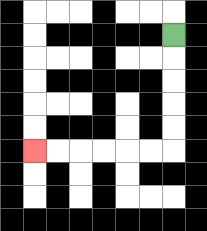{'start': '[7, 1]', 'end': '[1, 6]', 'path_directions': 'D,D,D,D,D,L,L,L,L,L,L', 'path_coordinates': '[[7, 1], [7, 2], [7, 3], [7, 4], [7, 5], [7, 6], [6, 6], [5, 6], [4, 6], [3, 6], [2, 6], [1, 6]]'}